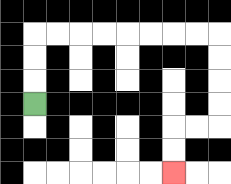{'start': '[1, 4]', 'end': '[7, 7]', 'path_directions': 'U,U,U,R,R,R,R,R,R,R,R,D,D,D,D,L,L,D,D', 'path_coordinates': '[[1, 4], [1, 3], [1, 2], [1, 1], [2, 1], [3, 1], [4, 1], [5, 1], [6, 1], [7, 1], [8, 1], [9, 1], [9, 2], [9, 3], [9, 4], [9, 5], [8, 5], [7, 5], [7, 6], [7, 7]]'}